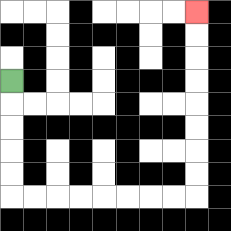{'start': '[0, 3]', 'end': '[8, 0]', 'path_directions': 'D,D,D,D,D,R,R,R,R,R,R,R,R,U,U,U,U,U,U,U,U', 'path_coordinates': '[[0, 3], [0, 4], [0, 5], [0, 6], [0, 7], [0, 8], [1, 8], [2, 8], [3, 8], [4, 8], [5, 8], [6, 8], [7, 8], [8, 8], [8, 7], [8, 6], [8, 5], [8, 4], [8, 3], [8, 2], [8, 1], [8, 0]]'}